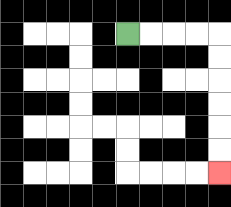{'start': '[5, 1]', 'end': '[9, 7]', 'path_directions': 'R,R,R,R,D,D,D,D,D,D', 'path_coordinates': '[[5, 1], [6, 1], [7, 1], [8, 1], [9, 1], [9, 2], [9, 3], [9, 4], [9, 5], [9, 6], [9, 7]]'}